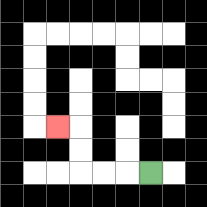{'start': '[6, 7]', 'end': '[2, 5]', 'path_directions': 'L,L,L,U,U,L', 'path_coordinates': '[[6, 7], [5, 7], [4, 7], [3, 7], [3, 6], [3, 5], [2, 5]]'}